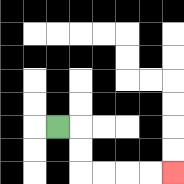{'start': '[2, 5]', 'end': '[7, 7]', 'path_directions': 'R,D,D,R,R,R,R', 'path_coordinates': '[[2, 5], [3, 5], [3, 6], [3, 7], [4, 7], [5, 7], [6, 7], [7, 7]]'}